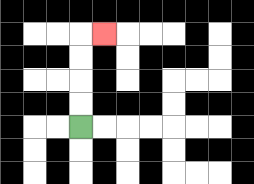{'start': '[3, 5]', 'end': '[4, 1]', 'path_directions': 'U,U,U,U,R', 'path_coordinates': '[[3, 5], [3, 4], [3, 3], [3, 2], [3, 1], [4, 1]]'}